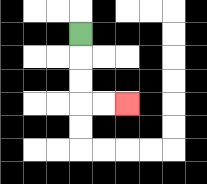{'start': '[3, 1]', 'end': '[5, 4]', 'path_directions': 'D,D,D,R,R', 'path_coordinates': '[[3, 1], [3, 2], [3, 3], [3, 4], [4, 4], [5, 4]]'}